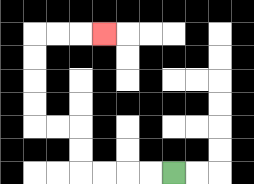{'start': '[7, 7]', 'end': '[4, 1]', 'path_directions': 'L,L,L,L,U,U,L,L,U,U,U,U,R,R,R', 'path_coordinates': '[[7, 7], [6, 7], [5, 7], [4, 7], [3, 7], [3, 6], [3, 5], [2, 5], [1, 5], [1, 4], [1, 3], [1, 2], [1, 1], [2, 1], [3, 1], [4, 1]]'}